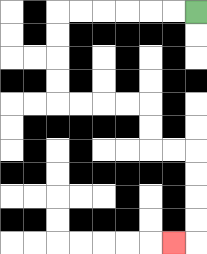{'start': '[8, 0]', 'end': '[7, 10]', 'path_directions': 'L,L,L,L,L,L,D,D,D,D,R,R,R,R,D,D,R,R,D,D,D,D,L', 'path_coordinates': '[[8, 0], [7, 0], [6, 0], [5, 0], [4, 0], [3, 0], [2, 0], [2, 1], [2, 2], [2, 3], [2, 4], [3, 4], [4, 4], [5, 4], [6, 4], [6, 5], [6, 6], [7, 6], [8, 6], [8, 7], [8, 8], [8, 9], [8, 10], [7, 10]]'}